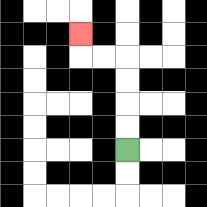{'start': '[5, 6]', 'end': '[3, 1]', 'path_directions': 'U,U,U,U,L,L,U', 'path_coordinates': '[[5, 6], [5, 5], [5, 4], [5, 3], [5, 2], [4, 2], [3, 2], [3, 1]]'}